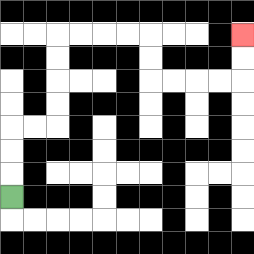{'start': '[0, 8]', 'end': '[10, 1]', 'path_directions': 'U,U,U,R,R,U,U,U,U,R,R,R,R,D,D,R,R,R,R,U,U', 'path_coordinates': '[[0, 8], [0, 7], [0, 6], [0, 5], [1, 5], [2, 5], [2, 4], [2, 3], [2, 2], [2, 1], [3, 1], [4, 1], [5, 1], [6, 1], [6, 2], [6, 3], [7, 3], [8, 3], [9, 3], [10, 3], [10, 2], [10, 1]]'}